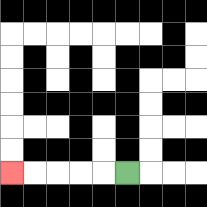{'start': '[5, 7]', 'end': '[0, 7]', 'path_directions': 'L,L,L,L,L', 'path_coordinates': '[[5, 7], [4, 7], [3, 7], [2, 7], [1, 7], [0, 7]]'}